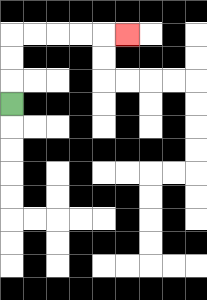{'start': '[0, 4]', 'end': '[5, 1]', 'path_directions': 'U,U,U,R,R,R,R,R', 'path_coordinates': '[[0, 4], [0, 3], [0, 2], [0, 1], [1, 1], [2, 1], [3, 1], [4, 1], [5, 1]]'}